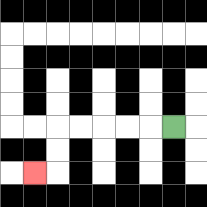{'start': '[7, 5]', 'end': '[1, 7]', 'path_directions': 'L,L,L,L,L,D,D,L', 'path_coordinates': '[[7, 5], [6, 5], [5, 5], [4, 5], [3, 5], [2, 5], [2, 6], [2, 7], [1, 7]]'}